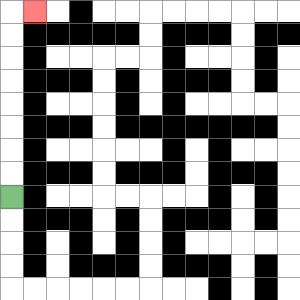{'start': '[0, 8]', 'end': '[1, 0]', 'path_directions': 'U,U,U,U,U,U,U,U,R', 'path_coordinates': '[[0, 8], [0, 7], [0, 6], [0, 5], [0, 4], [0, 3], [0, 2], [0, 1], [0, 0], [1, 0]]'}